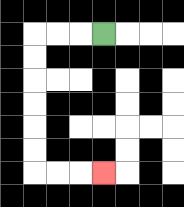{'start': '[4, 1]', 'end': '[4, 7]', 'path_directions': 'L,L,L,D,D,D,D,D,D,R,R,R', 'path_coordinates': '[[4, 1], [3, 1], [2, 1], [1, 1], [1, 2], [1, 3], [1, 4], [1, 5], [1, 6], [1, 7], [2, 7], [3, 7], [4, 7]]'}